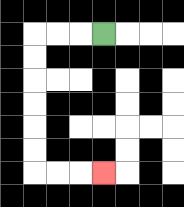{'start': '[4, 1]', 'end': '[4, 7]', 'path_directions': 'L,L,L,D,D,D,D,D,D,R,R,R', 'path_coordinates': '[[4, 1], [3, 1], [2, 1], [1, 1], [1, 2], [1, 3], [1, 4], [1, 5], [1, 6], [1, 7], [2, 7], [3, 7], [4, 7]]'}